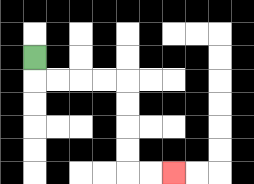{'start': '[1, 2]', 'end': '[7, 7]', 'path_directions': 'D,R,R,R,R,D,D,D,D,R,R', 'path_coordinates': '[[1, 2], [1, 3], [2, 3], [3, 3], [4, 3], [5, 3], [5, 4], [5, 5], [5, 6], [5, 7], [6, 7], [7, 7]]'}